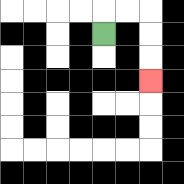{'start': '[4, 1]', 'end': '[6, 3]', 'path_directions': 'U,R,R,D,D,D', 'path_coordinates': '[[4, 1], [4, 0], [5, 0], [6, 0], [6, 1], [6, 2], [6, 3]]'}